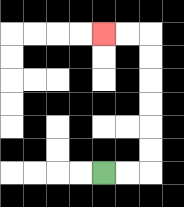{'start': '[4, 7]', 'end': '[4, 1]', 'path_directions': 'R,R,U,U,U,U,U,U,L,L', 'path_coordinates': '[[4, 7], [5, 7], [6, 7], [6, 6], [6, 5], [6, 4], [6, 3], [6, 2], [6, 1], [5, 1], [4, 1]]'}